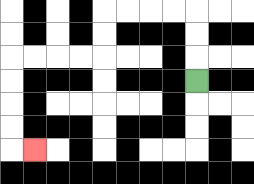{'start': '[8, 3]', 'end': '[1, 6]', 'path_directions': 'U,U,U,L,L,L,L,D,D,L,L,L,L,D,D,D,D,R', 'path_coordinates': '[[8, 3], [8, 2], [8, 1], [8, 0], [7, 0], [6, 0], [5, 0], [4, 0], [4, 1], [4, 2], [3, 2], [2, 2], [1, 2], [0, 2], [0, 3], [0, 4], [0, 5], [0, 6], [1, 6]]'}